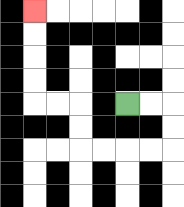{'start': '[5, 4]', 'end': '[1, 0]', 'path_directions': 'R,R,D,D,L,L,L,L,U,U,L,L,U,U,U,U', 'path_coordinates': '[[5, 4], [6, 4], [7, 4], [7, 5], [7, 6], [6, 6], [5, 6], [4, 6], [3, 6], [3, 5], [3, 4], [2, 4], [1, 4], [1, 3], [1, 2], [1, 1], [1, 0]]'}